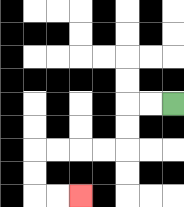{'start': '[7, 4]', 'end': '[3, 8]', 'path_directions': 'L,L,D,D,L,L,L,L,D,D,R,R', 'path_coordinates': '[[7, 4], [6, 4], [5, 4], [5, 5], [5, 6], [4, 6], [3, 6], [2, 6], [1, 6], [1, 7], [1, 8], [2, 8], [3, 8]]'}